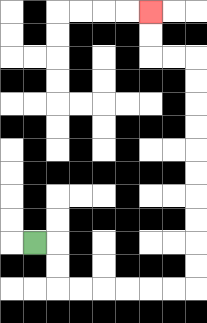{'start': '[1, 10]', 'end': '[6, 0]', 'path_directions': 'R,D,D,R,R,R,R,R,R,U,U,U,U,U,U,U,U,U,U,L,L,U,U', 'path_coordinates': '[[1, 10], [2, 10], [2, 11], [2, 12], [3, 12], [4, 12], [5, 12], [6, 12], [7, 12], [8, 12], [8, 11], [8, 10], [8, 9], [8, 8], [8, 7], [8, 6], [8, 5], [8, 4], [8, 3], [8, 2], [7, 2], [6, 2], [6, 1], [6, 0]]'}